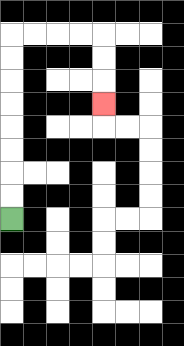{'start': '[0, 9]', 'end': '[4, 4]', 'path_directions': 'U,U,U,U,U,U,U,U,R,R,R,R,D,D,D', 'path_coordinates': '[[0, 9], [0, 8], [0, 7], [0, 6], [0, 5], [0, 4], [0, 3], [0, 2], [0, 1], [1, 1], [2, 1], [3, 1], [4, 1], [4, 2], [4, 3], [4, 4]]'}